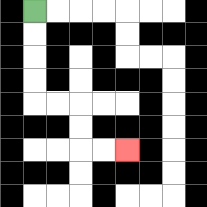{'start': '[1, 0]', 'end': '[5, 6]', 'path_directions': 'D,D,D,D,R,R,D,D,R,R', 'path_coordinates': '[[1, 0], [1, 1], [1, 2], [1, 3], [1, 4], [2, 4], [3, 4], [3, 5], [3, 6], [4, 6], [5, 6]]'}